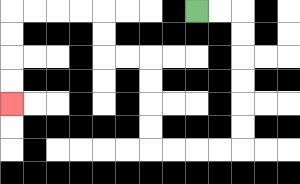{'start': '[8, 0]', 'end': '[0, 4]', 'path_directions': 'R,R,D,D,D,D,D,D,L,L,L,L,U,U,U,U,L,L,U,U,L,L,L,L,D,D,D,D', 'path_coordinates': '[[8, 0], [9, 0], [10, 0], [10, 1], [10, 2], [10, 3], [10, 4], [10, 5], [10, 6], [9, 6], [8, 6], [7, 6], [6, 6], [6, 5], [6, 4], [6, 3], [6, 2], [5, 2], [4, 2], [4, 1], [4, 0], [3, 0], [2, 0], [1, 0], [0, 0], [0, 1], [0, 2], [0, 3], [0, 4]]'}